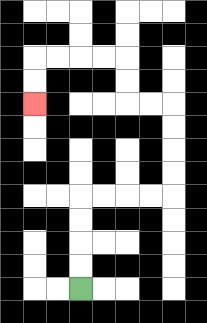{'start': '[3, 12]', 'end': '[1, 4]', 'path_directions': 'U,U,U,U,R,R,R,R,U,U,U,U,L,L,U,U,L,L,L,L,D,D', 'path_coordinates': '[[3, 12], [3, 11], [3, 10], [3, 9], [3, 8], [4, 8], [5, 8], [6, 8], [7, 8], [7, 7], [7, 6], [7, 5], [7, 4], [6, 4], [5, 4], [5, 3], [5, 2], [4, 2], [3, 2], [2, 2], [1, 2], [1, 3], [1, 4]]'}